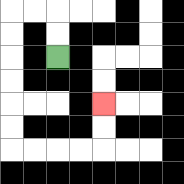{'start': '[2, 2]', 'end': '[4, 4]', 'path_directions': 'U,U,L,L,D,D,D,D,D,D,R,R,R,R,U,U', 'path_coordinates': '[[2, 2], [2, 1], [2, 0], [1, 0], [0, 0], [0, 1], [0, 2], [0, 3], [0, 4], [0, 5], [0, 6], [1, 6], [2, 6], [3, 6], [4, 6], [4, 5], [4, 4]]'}